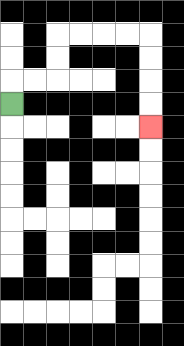{'start': '[0, 4]', 'end': '[6, 5]', 'path_directions': 'U,R,R,U,U,R,R,R,R,D,D,D,D', 'path_coordinates': '[[0, 4], [0, 3], [1, 3], [2, 3], [2, 2], [2, 1], [3, 1], [4, 1], [5, 1], [6, 1], [6, 2], [6, 3], [6, 4], [6, 5]]'}